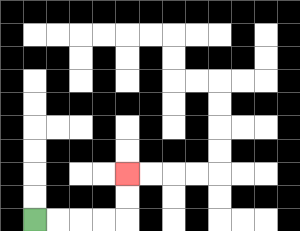{'start': '[1, 9]', 'end': '[5, 7]', 'path_directions': 'R,R,R,R,U,U', 'path_coordinates': '[[1, 9], [2, 9], [3, 9], [4, 9], [5, 9], [5, 8], [5, 7]]'}